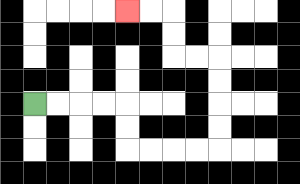{'start': '[1, 4]', 'end': '[5, 0]', 'path_directions': 'R,R,R,R,D,D,R,R,R,R,U,U,U,U,L,L,U,U,L,L', 'path_coordinates': '[[1, 4], [2, 4], [3, 4], [4, 4], [5, 4], [5, 5], [5, 6], [6, 6], [7, 6], [8, 6], [9, 6], [9, 5], [9, 4], [9, 3], [9, 2], [8, 2], [7, 2], [7, 1], [7, 0], [6, 0], [5, 0]]'}